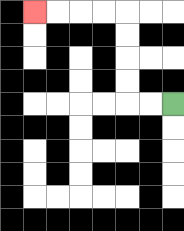{'start': '[7, 4]', 'end': '[1, 0]', 'path_directions': 'L,L,U,U,U,U,L,L,L,L', 'path_coordinates': '[[7, 4], [6, 4], [5, 4], [5, 3], [5, 2], [5, 1], [5, 0], [4, 0], [3, 0], [2, 0], [1, 0]]'}